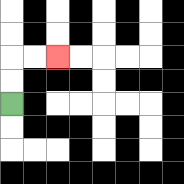{'start': '[0, 4]', 'end': '[2, 2]', 'path_directions': 'U,U,R,R', 'path_coordinates': '[[0, 4], [0, 3], [0, 2], [1, 2], [2, 2]]'}